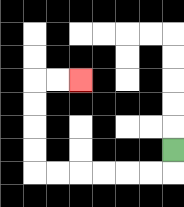{'start': '[7, 6]', 'end': '[3, 3]', 'path_directions': 'D,L,L,L,L,L,L,U,U,U,U,R,R', 'path_coordinates': '[[7, 6], [7, 7], [6, 7], [5, 7], [4, 7], [3, 7], [2, 7], [1, 7], [1, 6], [1, 5], [1, 4], [1, 3], [2, 3], [3, 3]]'}